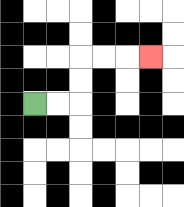{'start': '[1, 4]', 'end': '[6, 2]', 'path_directions': 'R,R,U,U,R,R,R', 'path_coordinates': '[[1, 4], [2, 4], [3, 4], [3, 3], [3, 2], [4, 2], [5, 2], [6, 2]]'}